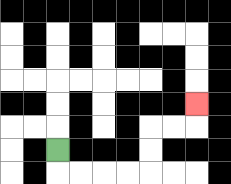{'start': '[2, 6]', 'end': '[8, 4]', 'path_directions': 'D,R,R,R,R,U,U,R,R,U', 'path_coordinates': '[[2, 6], [2, 7], [3, 7], [4, 7], [5, 7], [6, 7], [6, 6], [6, 5], [7, 5], [8, 5], [8, 4]]'}